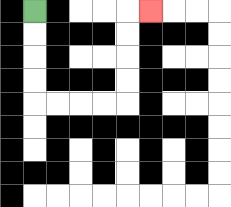{'start': '[1, 0]', 'end': '[6, 0]', 'path_directions': 'D,D,D,D,R,R,R,R,U,U,U,U,R', 'path_coordinates': '[[1, 0], [1, 1], [1, 2], [1, 3], [1, 4], [2, 4], [3, 4], [4, 4], [5, 4], [5, 3], [5, 2], [5, 1], [5, 0], [6, 0]]'}